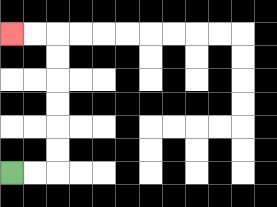{'start': '[0, 7]', 'end': '[0, 1]', 'path_directions': 'R,R,U,U,U,U,U,U,L,L', 'path_coordinates': '[[0, 7], [1, 7], [2, 7], [2, 6], [2, 5], [2, 4], [2, 3], [2, 2], [2, 1], [1, 1], [0, 1]]'}